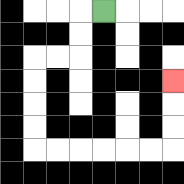{'start': '[4, 0]', 'end': '[7, 3]', 'path_directions': 'L,D,D,L,L,D,D,D,D,R,R,R,R,R,R,U,U,U', 'path_coordinates': '[[4, 0], [3, 0], [3, 1], [3, 2], [2, 2], [1, 2], [1, 3], [1, 4], [1, 5], [1, 6], [2, 6], [3, 6], [4, 6], [5, 6], [6, 6], [7, 6], [7, 5], [7, 4], [7, 3]]'}